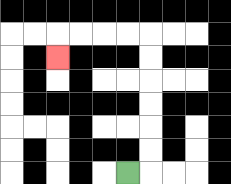{'start': '[5, 7]', 'end': '[2, 2]', 'path_directions': 'R,U,U,U,U,U,U,L,L,L,L,D', 'path_coordinates': '[[5, 7], [6, 7], [6, 6], [6, 5], [6, 4], [6, 3], [6, 2], [6, 1], [5, 1], [4, 1], [3, 1], [2, 1], [2, 2]]'}